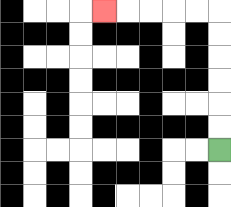{'start': '[9, 6]', 'end': '[4, 0]', 'path_directions': 'U,U,U,U,U,U,L,L,L,L,L', 'path_coordinates': '[[9, 6], [9, 5], [9, 4], [9, 3], [9, 2], [9, 1], [9, 0], [8, 0], [7, 0], [6, 0], [5, 0], [4, 0]]'}